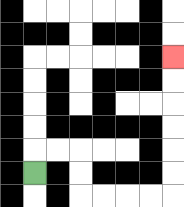{'start': '[1, 7]', 'end': '[7, 2]', 'path_directions': 'U,R,R,D,D,R,R,R,R,U,U,U,U,U,U', 'path_coordinates': '[[1, 7], [1, 6], [2, 6], [3, 6], [3, 7], [3, 8], [4, 8], [5, 8], [6, 8], [7, 8], [7, 7], [7, 6], [7, 5], [7, 4], [7, 3], [7, 2]]'}